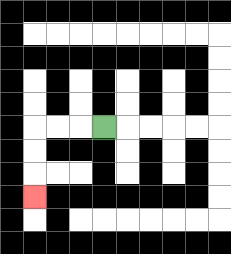{'start': '[4, 5]', 'end': '[1, 8]', 'path_directions': 'L,L,L,D,D,D', 'path_coordinates': '[[4, 5], [3, 5], [2, 5], [1, 5], [1, 6], [1, 7], [1, 8]]'}